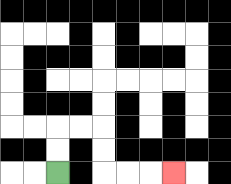{'start': '[2, 7]', 'end': '[7, 7]', 'path_directions': 'U,U,R,R,D,D,R,R,R', 'path_coordinates': '[[2, 7], [2, 6], [2, 5], [3, 5], [4, 5], [4, 6], [4, 7], [5, 7], [6, 7], [7, 7]]'}